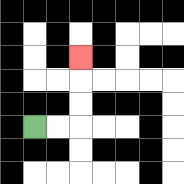{'start': '[1, 5]', 'end': '[3, 2]', 'path_directions': 'R,R,U,U,U', 'path_coordinates': '[[1, 5], [2, 5], [3, 5], [3, 4], [3, 3], [3, 2]]'}